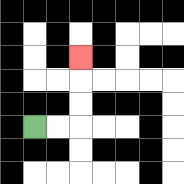{'start': '[1, 5]', 'end': '[3, 2]', 'path_directions': 'R,R,U,U,U', 'path_coordinates': '[[1, 5], [2, 5], [3, 5], [3, 4], [3, 3], [3, 2]]'}